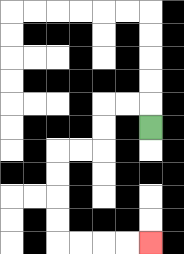{'start': '[6, 5]', 'end': '[6, 10]', 'path_directions': 'U,L,L,D,D,L,L,D,D,D,D,R,R,R,R', 'path_coordinates': '[[6, 5], [6, 4], [5, 4], [4, 4], [4, 5], [4, 6], [3, 6], [2, 6], [2, 7], [2, 8], [2, 9], [2, 10], [3, 10], [4, 10], [5, 10], [6, 10]]'}